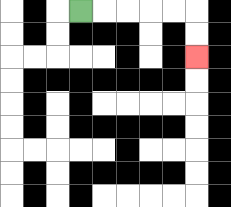{'start': '[3, 0]', 'end': '[8, 2]', 'path_directions': 'R,R,R,R,R,D,D', 'path_coordinates': '[[3, 0], [4, 0], [5, 0], [6, 0], [7, 0], [8, 0], [8, 1], [8, 2]]'}